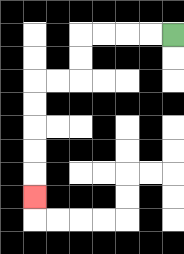{'start': '[7, 1]', 'end': '[1, 8]', 'path_directions': 'L,L,L,L,D,D,L,L,D,D,D,D,D', 'path_coordinates': '[[7, 1], [6, 1], [5, 1], [4, 1], [3, 1], [3, 2], [3, 3], [2, 3], [1, 3], [1, 4], [1, 5], [1, 6], [1, 7], [1, 8]]'}